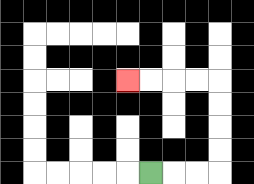{'start': '[6, 7]', 'end': '[5, 3]', 'path_directions': 'R,R,R,U,U,U,U,L,L,L,L', 'path_coordinates': '[[6, 7], [7, 7], [8, 7], [9, 7], [9, 6], [9, 5], [9, 4], [9, 3], [8, 3], [7, 3], [6, 3], [5, 3]]'}